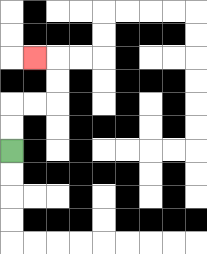{'start': '[0, 6]', 'end': '[1, 2]', 'path_directions': 'U,U,R,R,U,U,L', 'path_coordinates': '[[0, 6], [0, 5], [0, 4], [1, 4], [2, 4], [2, 3], [2, 2], [1, 2]]'}